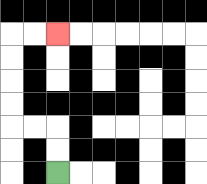{'start': '[2, 7]', 'end': '[2, 1]', 'path_directions': 'U,U,L,L,U,U,U,U,R,R', 'path_coordinates': '[[2, 7], [2, 6], [2, 5], [1, 5], [0, 5], [0, 4], [0, 3], [0, 2], [0, 1], [1, 1], [2, 1]]'}